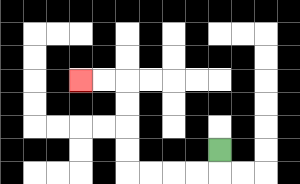{'start': '[9, 6]', 'end': '[3, 3]', 'path_directions': 'D,L,L,L,L,U,U,U,U,L,L', 'path_coordinates': '[[9, 6], [9, 7], [8, 7], [7, 7], [6, 7], [5, 7], [5, 6], [5, 5], [5, 4], [5, 3], [4, 3], [3, 3]]'}